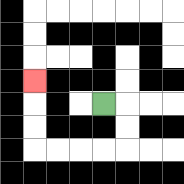{'start': '[4, 4]', 'end': '[1, 3]', 'path_directions': 'R,D,D,L,L,L,L,U,U,U', 'path_coordinates': '[[4, 4], [5, 4], [5, 5], [5, 6], [4, 6], [3, 6], [2, 6], [1, 6], [1, 5], [1, 4], [1, 3]]'}